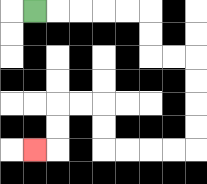{'start': '[1, 0]', 'end': '[1, 6]', 'path_directions': 'R,R,R,R,R,D,D,R,R,D,D,D,D,L,L,L,L,U,U,L,L,D,D,L', 'path_coordinates': '[[1, 0], [2, 0], [3, 0], [4, 0], [5, 0], [6, 0], [6, 1], [6, 2], [7, 2], [8, 2], [8, 3], [8, 4], [8, 5], [8, 6], [7, 6], [6, 6], [5, 6], [4, 6], [4, 5], [4, 4], [3, 4], [2, 4], [2, 5], [2, 6], [1, 6]]'}